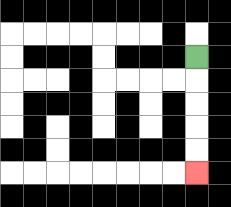{'start': '[8, 2]', 'end': '[8, 7]', 'path_directions': 'D,D,D,D,D', 'path_coordinates': '[[8, 2], [8, 3], [8, 4], [8, 5], [8, 6], [8, 7]]'}